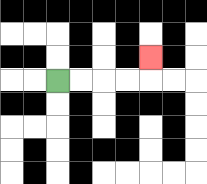{'start': '[2, 3]', 'end': '[6, 2]', 'path_directions': 'R,R,R,R,U', 'path_coordinates': '[[2, 3], [3, 3], [4, 3], [5, 3], [6, 3], [6, 2]]'}